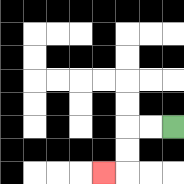{'start': '[7, 5]', 'end': '[4, 7]', 'path_directions': 'L,L,D,D,L', 'path_coordinates': '[[7, 5], [6, 5], [5, 5], [5, 6], [5, 7], [4, 7]]'}